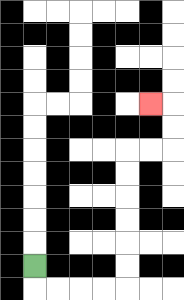{'start': '[1, 11]', 'end': '[6, 4]', 'path_directions': 'D,R,R,R,R,U,U,U,U,U,U,R,R,U,U,L', 'path_coordinates': '[[1, 11], [1, 12], [2, 12], [3, 12], [4, 12], [5, 12], [5, 11], [5, 10], [5, 9], [5, 8], [5, 7], [5, 6], [6, 6], [7, 6], [7, 5], [7, 4], [6, 4]]'}